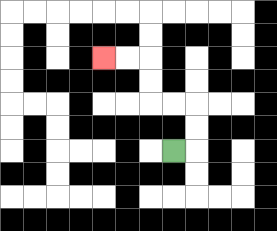{'start': '[7, 6]', 'end': '[4, 2]', 'path_directions': 'R,U,U,L,L,U,U,L,L', 'path_coordinates': '[[7, 6], [8, 6], [8, 5], [8, 4], [7, 4], [6, 4], [6, 3], [6, 2], [5, 2], [4, 2]]'}